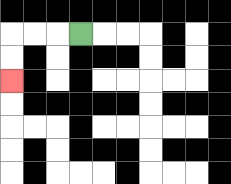{'start': '[3, 1]', 'end': '[0, 3]', 'path_directions': 'L,L,L,D,D', 'path_coordinates': '[[3, 1], [2, 1], [1, 1], [0, 1], [0, 2], [0, 3]]'}